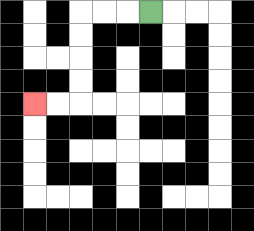{'start': '[6, 0]', 'end': '[1, 4]', 'path_directions': 'L,L,L,D,D,D,D,L,L', 'path_coordinates': '[[6, 0], [5, 0], [4, 0], [3, 0], [3, 1], [3, 2], [3, 3], [3, 4], [2, 4], [1, 4]]'}